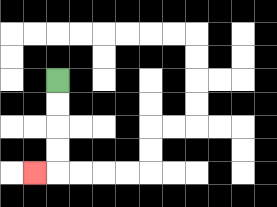{'start': '[2, 3]', 'end': '[1, 7]', 'path_directions': 'D,D,D,D,L', 'path_coordinates': '[[2, 3], [2, 4], [2, 5], [2, 6], [2, 7], [1, 7]]'}